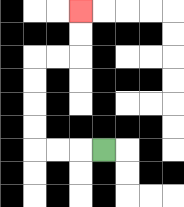{'start': '[4, 6]', 'end': '[3, 0]', 'path_directions': 'L,L,L,U,U,U,U,R,R,U,U', 'path_coordinates': '[[4, 6], [3, 6], [2, 6], [1, 6], [1, 5], [1, 4], [1, 3], [1, 2], [2, 2], [3, 2], [3, 1], [3, 0]]'}